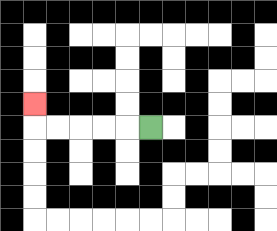{'start': '[6, 5]', 'end': '[1, 4]', 'path_directions': 'L,L,L,L,L,U', 'path_coordinates': '[[6, 5], [5, 5], [4, 5], [3, 5], [2, 5], [1, 5], [1, 4]]'}